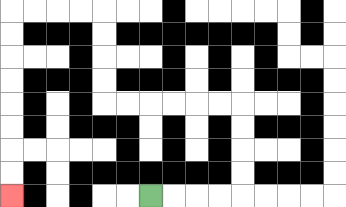{'start': '[6, 8]', 'end': '[0, 8]', 'path_directions': 'R,R,R,R,U,U,U,U,L,L,L,L,L,L,U,U,U,U,L,L,L,L,D,D,D,D,D,D,D,D', 'path_coordinates': '[[6, 8], [7, 8], [8, 8], [9, 8], [10, 8], [10, 7], [10, 6], [10, 5], [10, 4], [9, 4], [8, 4], [7, 4], [6, 4], [5, 4], [4, 4], [4, 3], [4, 2], [4, 1], [4, 0], [3, 0], [2, 0], [1, 0], [0, 0], [0, 1], [0, 2], [0, 3], [0, 4], [0, 5], [0, 6], [0, 7], [0, 8]]'}